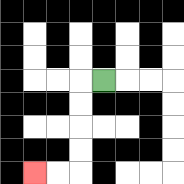{'start': '[4, 3]', 'end': '[1, 7]', 'path_directions': 'L,D,D,D,D,L,L', 'path_coordinates': '[[4, 3], [3, 3], [3, 4], [3, 5], [3, 6], [3, 7], [2, 7], [1, 7]]'}